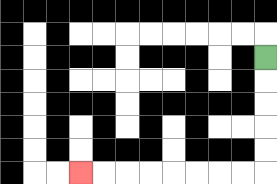{'start': '[11, 2]', 'end': '[3, 7]', 'path_directions': 'D,D,D,D,D,L,L,L,L,L,L,L,L', 'path_coordinates': '[[11, 2], [11, 3], [11, 4], [11, 5], [11, 6], [11, 7], [10, 7], [9, 7], [8, 7], [7, 7], [6, 7], [5, 7], [4, 7], [3, 7]]'}